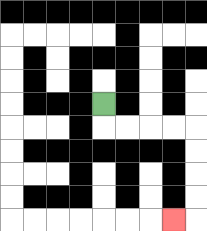{'start': '[4, 4]', 'end': '[7, 9]', 'path_directions': 'D,R,R,R,R,D,D,D,D,L', 'path_coordinates': '[[4, 4], [4, 5], [5, 5], [6, 5], [7, 5], [8, 5], [8, 6], [8, 7], [8, 8], [8, 9], [7, 9]]'}